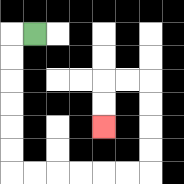{'start': '[1, 1]', 'end': '[4, 5]', 'path_directions': 'L,D,D,D,D,D,D,R,R,R,R,R,R,U,U,U,U,L,L,D,D', 'path_coordinates': '[[1, 1], [0, 1], [0, 2], [0, 3], [0, 4], [0, 5], [0, 6], [0, 7], [1, 7], [2, 7], [3, 7], [4, 7], [5, 7], [6, 7], [6, 6], [6, 5], [6, 4], [6, 3], [5, 3], [4, 3], [4, 4], [4, 5]]'}